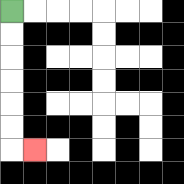{'start': '[0, 0]', 'end': '[1, 6]', 'path_directions': 'D,D,D,D,D,D,R', 'path_coordinates': '[[0, 0], [0, 1], [0, 2], [0, 3], [0, 4], [0, 5], [0, 6], [1, 6]]'}